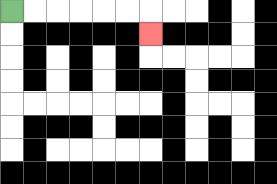{'start': '[0, 0]', 'end': '[6, 1]', 'path_directions': 'R,R,R,R,R,R,D', 'path_coordinates': '[[0, 0], [1, 0], [2, 0], [3, 0], [4, 0], [5, 0], [6, 0], [6, 1]]'}